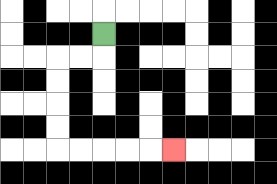{'start': '[4, 1]', 'end': '[7, 6]', 'path_directions': 'D,L,L,D,D,D,D,R,R,R,R,R', 'path_coordinates': '[[4, 1], [4, 2], [3, 2], [2, 2], [2, 3], [2, 4], [2, 5], [2, 6], [3, 6], [4, 6], [5, 6], [6, 6], [7, 6]]'}